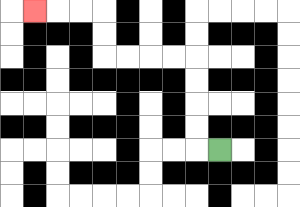{'start': '[9, 6]', 'end': '[1, 0]', 'path_directions': 'L,U,U,U,U,L,L,L,L,U,U,L,L,L', 'path_coordinates': '[[9, 6], [8, 6], [8, 5], [8, 4], [8, 3], [8, 2], [7, 2], [6, 2], [5, 2], [4, 2], [4, 1], [4, 0], [3, 0], [2, 0], [1, 0]]'}